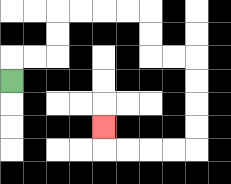{'start': '[0, 3]', 'end': '[4, 5]', 'path_directions': 'U,R,R,U,U,R,R,R,R,D,D,R,R,D,D,D,D,L,L,L,L,U', 'path_coordinates': '[[0, 3], [0, 2], [1, 2], [2, 2], [2, 1], [2, 0], [3, 0], [4, 0], [5, 0], [6, 0], [6, 1], [6, 2], [7, 2], [8, 2], [8, 3], [8, 4], [8, 5], [8, 6], [7, 6], [6, 6], [5, 6], [4, 6], [4, 5]]'}